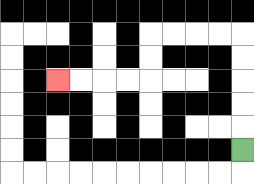{'start': '[10, 6]', 'end': '[2, 3]', 'path_directions': 'U,U,U,U,U,L,L,L,L,D,D,L,L,L,L', 'path_coordinates': '[[10, 6], [10, 5], [10, 4], [10, 3], [10, 2], [10, 1], [9, 1], [8, 1], [7, 1], [6, 1], [6, 2], [6, 3], [5, 3], [4, 3], [3, 3], [2, 3]]'}